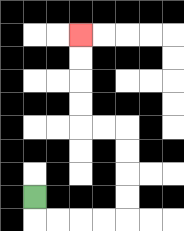{'start': '[1, 8]', 'end': '[3, 1]', 'path_directions': 'D,R,R,R,R,U,U,U,U,L,L,U,U,U,U', 'path_coordinates': '[[1, 8], [1, 9], [2, 9], [3, 9], [4, 9], [5, 9], [5, 8], [5, 7], [5, 6], [5, 5], [4, 5], [3, 5], [3, 4], [3, 3], [3, 2], [3, 1]]'}